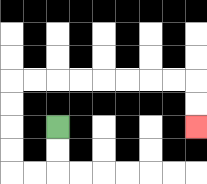{'start': '[2, 5]', 'end': '[8, 5]', 'path_directions': 'D,D,L,L,U,U,U,U,R,R,R,R,R,R,R,R,D,D', 'path_coordinates': '[[2, 5], [2, 6], [2, 7], [1, 7], [0, 7], [0, 6], [0, 5], [0, 4], [0, 3], [1, 3], [2, 3], [3, 3], [4, 3], [5, 3], [6, 3], [7, 3], [8, 3], [8, 4], [8, 5]]'}